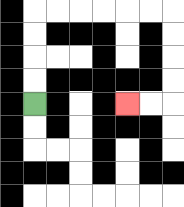{'start': '[1, 4]', 'end': '[5, 4]', 'path_directions': 'U,U,U,U,R,R,R,R,R,R,D,D,D,D,L,L', 'path_coordinates': '[[1, 4], [1, 3], [1, 2], [1, 1], [1, 0], [2, 0], [3, 0], [4, 0], [5, 0], [6, 0], [7, 0], [7, 1], [7, 2], [7, 3], [7, 4], [6, 4], [5, 4]]'}